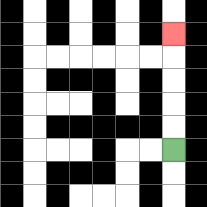{'start': '[7, 6]', 'end': '[7, 1]', 'path_directions': 'U,U,U,U,U', 'path_coordinates': '[[7, 6], [7, 5], [7, 4], [7, 3], [7, 2], [7, 1]]'}